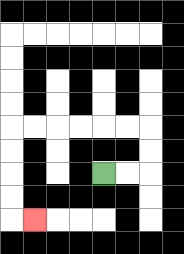{'start': '[4, 7]', 'end': '[1, 9]', 'path_directions': 'R,R,U,U,L,L,L,L,L,L,D,D,D,D,R', 'path_coordinates': '[[4, 7], [5, 7], [6, 7], [6, 6], [6, 5], [5, 5], [4, 5], [3, 5], [2, 5], [1, 5], [0, 5], [0, 6], [0, 7], [0, 8], [0, 9], [1, 9]]'}